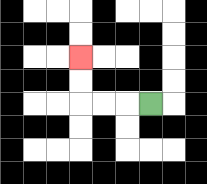{'start': '[6, 4]', 'end': '[3, 2]', 'path_directions': 'L,L,L,U,U', 'path_coordinates': '[[6, 4], [5, 4], [4, 4], [3, 4], [3, 3], [3, 2]]'}